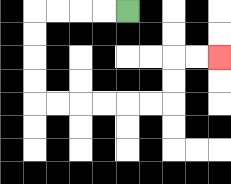{'start': '[5, 0]', 'end': '[9, 2]', 'path_directions': 'L,L,L,L,D,D,D,D,R,R,R,R,R,R,U,U,R,R', 'path_coordinates': '[[5, 0], [4, 0], [3, 0], [2, 0], [1, 0], [1, 1], [1, 2], [1, 3], [1, 4], [2, 4], [3, 4], [4, 4], [5, 4], [6, 4], [7, 4], [7, 3], [7, 2], [8, 2], [9, 2]]'}